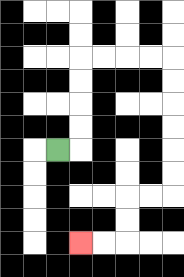{'start': '[2, 6]', 'end': '[3, 10]', 'path_directions': 'R,U,U,U,U,R,R,R,R,D,D,D,D,D,D,L,L,D,D,L,L', 'path_coordinates': '[[2, 6], [3, 6], [3, 5], [3, 4], [3, 3], [3, 2], [4, 2], [5, 2], [6, 2], [7, 2], [7, 3], [7, 4], [7, 5], [7, 6], [7, 7], [7, 8], [6, 8], [5, 8], [5, 9], [5, 10], [4, 10], [3, 10]]'}